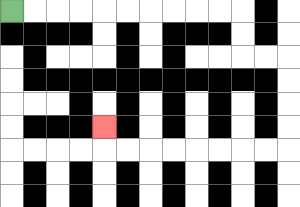{'start': '[0, 0]', 'end': '[4, 5]', 'path_directions': 'R,R,R,R,R,R,R,R,R,R,D,D,R,R,D,D,D,D,L,L,L,L,L,L,L,L,U', 'path_coordinates': '[[0, 0], [1, 0], [2, 0], [3, 0], [4, 0], [5, 0], [6, 0], [7, 0], [8, 0], [9, 0], [10, 0], [10, 1], [10, 2], [11, 2], [12, 2], [12, 3], [12, 4], [12, 5], [12, 6], [11, 6], [10, 6], [9, 6], [8, 6], [7, 6], [6, 6], [5, 6], [4, 6], [4, 5]]'}